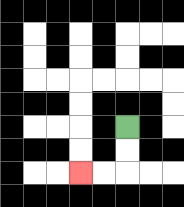{'start': '[5, 5]', 'end': '[3, 7]', 'path_directions': 'D,D,L,L', 'path_coordinates': '[[5, 5], [5, 6], [5, 7], [4, 7], [3, 7]]'}